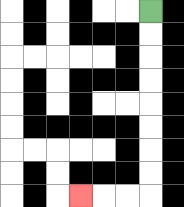{'start': '[6, 0]', 'end': '[3, 8]', 'path_directions': 'D,D,D,D,D,D,D,D,L,L,L', 'path_coordinates': '[[6, 0], [6, 1], [6, 2], [6, 3], [6, 4], [6, 5], [6, 6], [6, 7], [6, 8], [5, 8], [4, 8], [3, 8]]'}